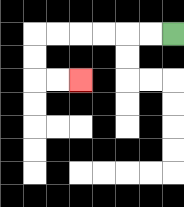{'start': '[7, 1]', 'end': '[3, 3]', 'path_directions': 'L,L,L,L,L,L,D,D,R,R', 'path_coordinates': '[[7, 1], [6, 1], [5, 1], [4, 1], [3, 1], [2, 1], [1, 1], [1, 2], [1, 3], [2, 3], [3, 3]]'}